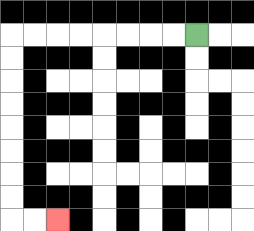{'start': '[8, 1]', 'end': '[2, 9]', 'path_directions': 'L,L,L,L,L,L,L,L,D,D,D,D,D,D,D,D,R,R', 'path_coordinates': '[[8, 1], [7, 1], [6, 1], [5, 1], [4, 1], [3, 1], [2, 1], [1, 1], [0, 1], [0, 2], [0, 3], [0, 4], [0, 5], [0, 6], [0, 7], [0, 8], [0, 9], [1, 9], [2, 9]]'}